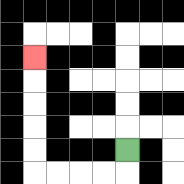{'start': '[5, 6]', 'end': '[1, 2]', 'path_directions': 'D,L,L,L,L,U,U,U,U,U', 'path_coordinates': '[[5, 6], [5, 7], [4, 7], [3, 7], [2, 7], [1, 7], [1, 6], [1, 5], [1, 4], [1, 3], [1, 2]]'}